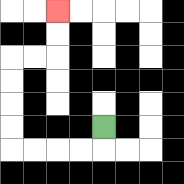{'start': '[4, 5]', 'end': '[2, 0]', 'path_directions': 'D,L,L,L,L,U,U,U,U,R,R,U,U', 'path_coordinates': '[[4, 5], [4, 6], [3, 6], [2, 6], [1, 6], [0, 6], [0, 5], [0, 4], [0, 3], [0, 2], [1, 2], [2, 2], [2, 1], [2, 0]]'}